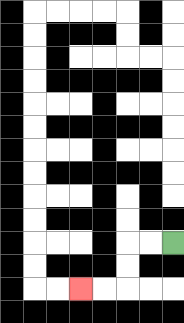{'start': '[7, 10]', 'end': '[3, 12]', 'path_directions': 'L,L,D,D,L,L', 'path_coordinates': '[[7, 10], [6, 10], [5, 10], [5, 11], [5, 12], [4, 12], [3, 12]]'}